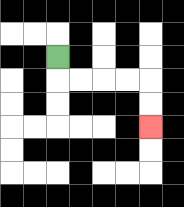{'start': '[2, 2]', 'end': '[6, 5]', 'path_directions': 'D,R,R,R,R,D,D', 'path_coordinates': '[[2, 2], [2, 3], [3, 3], [4, 3], [5, 3], [6, 3], [6, 4], [6, 5]]'}